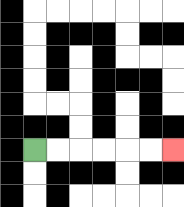{'start': '[1, 6]', 'end': '[7, 6]', 'path_directions': 'R,R,R,R,R,R', 'path_coordinates': '[[1, 6], [2, 6], [3, 6], [4, 6], [5, 6], [6, 6], [7, 6]]'}